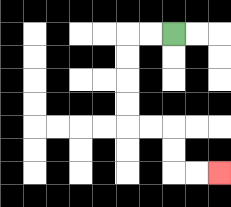{'start': '[7, 1]', 'end': '[9, 7]', 'path_directions': 'L,L,D,D,D,D,R,R,D,D,R,R', 'path_coordinates': '[[7, 1], [6, 1], [5, 1], [5, 2], [5, 3], [5, 4], [5, 5], [6, 5], [7, 5], [7, 6], [7, 7], [8, 7], [9, 7]]'}